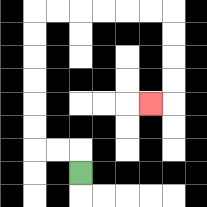{'start': '[3, 7]', 'end': '[6, 4]', 'path_directions': 'U,L,L,U,U,U,U,U,U,R,R,R,R,R,R,D,D,D,D,L', 'path_coordinates': '[[3, 7], [3, 6], [2, 6], [1, 6], [1, 5], [1, 4], [1, 3], [1, 2], [1, 1], [1, 0], [2, 0], [3, 0], [4, 0], [5, 0], [6, 0], [7, 0], [7, 1], [7, 2], [7, 3], [7, 4], [6, 4]]'}